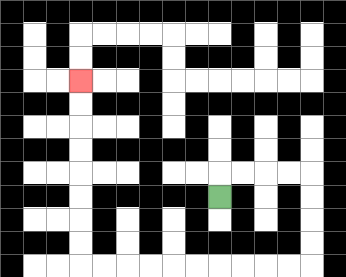{'start': '[9, 8]', 'end': '[3, 3]', 'path_directions': 'U,R,R,R,R,D,D,D,D,L,L,L,L,L,L,L,L,L,L,U,U,U,U,U,U,U,U', 'path_coordinates': '[[9, 8], [9, 7], [10, 7], [11, 7], [12, 7], [13, 7], [13, 8], [13, 9], [13, 10], [13, 11], [12, 11], [11, 11], [10, 11], [9, 11], [8, 11], [7, 11], [6, 11], [5, 11], [4, 11], [3, 11], [3, 10], [3, 9], [3, 8], [3, 7], [3, 6], [3, 5], [3, 4], [3, 3]]'}